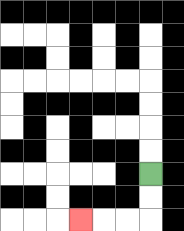{'start': '[6, 7]', 'end': '[3, 9]', 'path_directions': 'D,D,L,L,L', 'path_coordinates': '[[6, 7], [6, 8], [6, 9], [5, 9], [4, 9], [3, 9]]'}